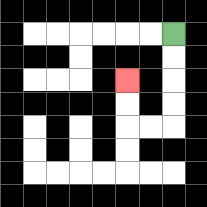{'start': '[7, 1]', 'end': '[5, 3]', 'path_directions': 'D,D,D,D,L,L,U,U', 'path_coordinates': '[[7, 1], [7, 2], [7, 3], [7, 4], [7, 5], [6, 5], [5, 5], [5, 4], [5, 3]]'}